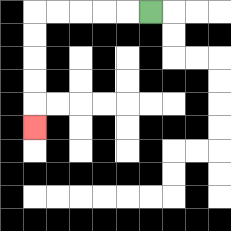{'start': '[6, 0]', 'end': '[1, 5]', 'path_directions': 'L,L,L,L,L,D,D,D,D,D', 'path_coordinates': '[[6, 0], [5, 0], [4, 0], [3, 0], [2, 0], [1, 0], [1, 1], [1, 2], [1, 3], [1, 4], [1, 5]]'}